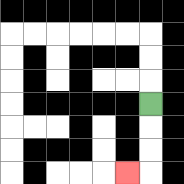{'start': '[6, 4]', 'end': '[5, 7]', 'path_directions': 'D,D,D,L', 'path_coordinates': '[[6, 4], [6, 5], [6, 6], [6, 7], [5, 7]]'}